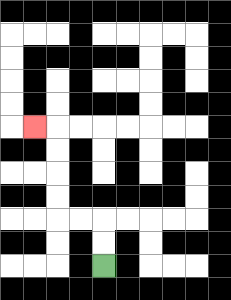{'start': '[4, 11]', 'end': '[1, 5]', 'path_directions': 'U,U,L,L,U,U,U,U,L', 'path_coordinates': '[[4, 11], [4, 10], [4, 9], [3, 9], [2, 9], [2, 8], [2, 7], [2, 6], [2, 5], [1, 5]]'}